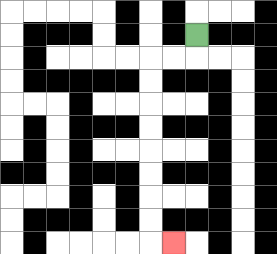{'start': '[8, 1]', 'end': '[7, 10]', 'path_directions': 'D,L,L,D,D,D,D,D,D,D,D,R', 'path_coordinates': '[[8, 1], [8, 2], [7, 2], [6, 2], [6, 3], [6, 4], [6, 5], [6, 6], [6, 7], [6, 8], [6, 9], [6, 10], [7, 10]]'}